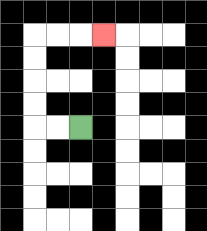{'start': '[3, 5]', 'end': '[4, 1]', 'path_directions': 'L,L,U,U,U,U,R,R,R', 'path_coordinates': '[[3, 5], [2, 5], [1, 5], [1, 4], [1, 3], [1, 2], [1, 1], [2, 1], [3, 1], [4, 1]]'}